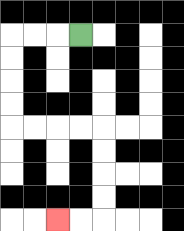{'start': '[3, 1]', 'end': '[2, 9]', 'path_directions': 'L,L,L,D,D,D,D,R,R,R,R,D,D,D,D,L,L', 'path_coordinates': '[[3, 1], [2, 1], [1, 1], [0, 1], [0, 2], [0, 3], [0, 4], [0, 5], [1, 5], [2, 5], [3, 5], [4, 5], [4, 6], [4, 7], [4, 8], [4, 9], [3, 9], [2, 9]]'}